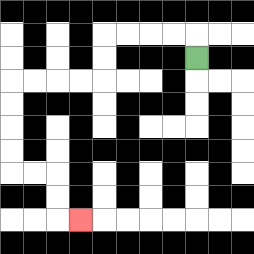{'start': '[8, 2]', 'end': '[3, 9]', 'path_directions': 'U,L,L,L,L,D,D,L,L,L,L,D,D,D,D,R,R,D,D,R', 'path_coordinates': '[[8, 2], [8, 1], [7, 1], [6, 1], [5, 1], [4, 1], [4, 2], [4, 3], [3, 3], [2, 3], [1, 3], [0, 3], [0, 4], [0, 5], [0, 6], [0, 7], [1, 7], [2, 7], [2, 8], [2, 9], [3, 9]]'}